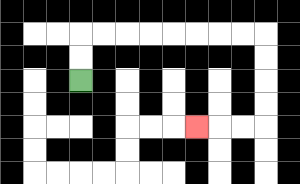{'start': '[3, 3]', 'end': '[8, 5]', 'path_directions': 'U,U,R,R,R,R,R,R,R,R,D,D,D,D,L,L,L', 'path_coordinates': '[[3, 3], [3, 2], [3, 1], [4, 1], [5, 1], [6, 1], [7, 1], [8, 1], [9, 1], [10, 1], [11, 1], [11, 2], [11, 3], [11, 4], [11, 5], [10, 5], [9, 5], [8, 5]]'}